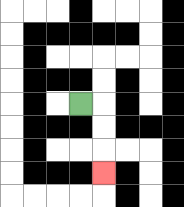{'start': '[3, 4]', 'end': '[4, 7]', 'path_directions': 'R,D,D,D', 'path_coordinates': '[[3, 4], [4, 4], [4, 5], [4, 6], [4, 7]]'}